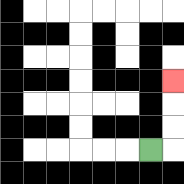{'start': '[6, 6]', 'end': '[7, 3]', 'path_directions': 'R,U,U,U', 'path_coordinates': '[[6, 6], [7, 6], [7, 5], [7, 4], [7, 3]]'}